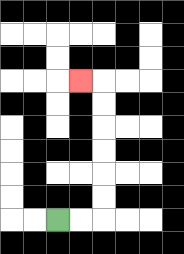{'start': '[2, 9]', 'end': '[3, 3]', 'path_directions': 'R,R,U,U,U,U,U,U,L', 'path_coordinates': '[[2, 9], [3, 9], [4, 9], [4, 8], [4, 7], [4, 6], [4, 5], [4, 4], [4, 3], [3, 3]]'}